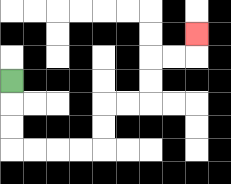{'start': '[0, 3]', 'end': '[8, 1]', 'path_directions': 'D,D,D,R,R,R,R,U,U,R,R,U,U,R,R,U', 'path_coordinates': '[[0, 3], [0, 4], [0, 5], [0, 6], [1, 6], [2, 6], [3, 6], [4, 6], [4, 5], [4, 4], [5, 4], [6, 4], [6, 3], [6, 2], [7, 2], [8, 2], [8, 1]]'}